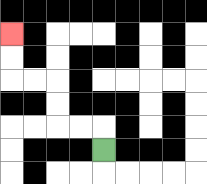{'start': '[4, 6]', 'end': '[0, 1]', 'path_directions': 'U,L,L,U,U,L,L,U,U', 'path_coordinates': '[[4, 6], [4, 5], [3, 5], [2, 5], [2, 4], [2, 3], [1, 3], [0, 3], [0, 2], [0, 1]]'}